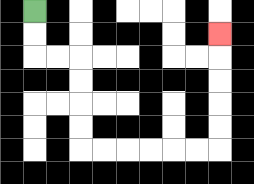{'start': '[1, 0]', 'end': '[9, 1]', 'path_directions': 'D,D,R,R,D,D,D,D,R,R,R,R,R,R,U,U,U,U,U', 'path_coordinates': '[[1, 0], [1, 1], [1, 2], [2, 2], [3, 2], [3, 3], [3, 4], [3, 5], [3, 6], [4, 6], [5, 6], [6, 6], [7, 6], [8, 6], [9, 6], [9, 5], [9, 4], [9, 3], [9, 2], [9, 1]]'}